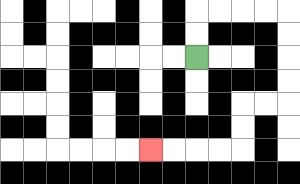{'start': '[8, 2]', 'end': '[6, 6]', 'path_directions': 'U,U,R,R,R,R,D,D,D,D,L,L,D,D,L,L,L,L', 'path_coordinates': '[[8, 2], [8, 1], [8, 0], [9, 0], [10, 0], [11, 0], [12, 0], [12, 1], [12, 2], [12, 3], [12, 4], [11, 4], [10, 4], [10, 5], [10, 6], [9, 6], [8, 6], [7, 6], [6, 6]]'}